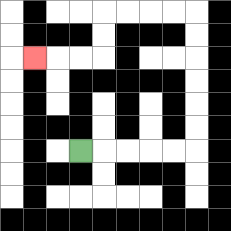{'start': '[3, 6]', 'end': '[1, 2]', 'path_directions': 'R,R,R,R,R,U,U,U,U,U,U,L,L,L,L,D,D,L,L,L', 'path_coordinates': '[[3, 6], [4, 6], [5, 6], [6, 6], [7, 6], [8, 6], [8, 5], [8, 4], [8, 3], [8, 2], [8, 1], [8, 0], [7, 0], [6, 0], [5, 0], [4, 0], [4, 1], [4, 2], [3, 2], [2, 2], [1, 2]]'}